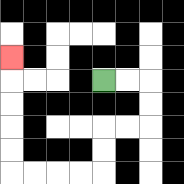{'start': '[4, 3]', 'end': '[0, 2]', 'path_directions': 'R,R,D,D,L,L,D,D,L,L,L,L,U,U,U,U,U', 'path_coordinates': '[[4, 3], [5, 3], [6, 3], [6, 4], [6, 5], [5, 5], [4, 5], [4, 6], [4, 7], [3, 7], [2, 7], [1, 7], [0, 7], [0, 6], [0, 5], [0, 4], [0, 3], [0, 2]]'}